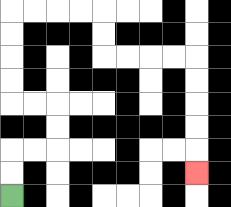{'start': '[0, 8]', 'end': '[8, 7]', 'path_directions': 'U,U,R,R,U,U,L,L,U,U,U,U,R,R,R,R,D,D,R,R,R,R,D,D,D,D,D', 'path_coordinates': '[[0, 8], [0, 7], [0, 6], [1, 6], [2, 6], [2, 5], [2, 4], [1, 4], [0, 4], [0, 3], [0, 2], [0, 1], [0, 0], [1, 0], [2, 0], [3, 0], [4, 0], [4, 1], [4, 2], [5, 2], [6, 2], [7, 2], [8, 2], [8, 3], [8, 4], [8, 5], [8, 6], [8, 7]]'}